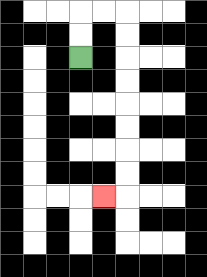{'start': '[3, 2]', 'end': '[4, 8]', 'path_directions': 'U,U,R,R,D,D,D,D,D,D,D,D,L', 'path_coordinates': '[[3, 2], [3, 1], [3, 0], [4, 0], [5, 0], [5, 1], [5, 2], [5, 3], [5, 4], [5, 5], [5, 6], [5, 7], [5, 8], [4, 8]]'}